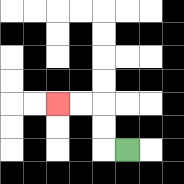{'start': '[5, 6]', 'end': '[2, 4]', 'path_directions': 'L,U,U,L,L', 'path_coordinates': '[[5, 6], [4, 6], [4, 5], [4, 4], [3, 4], [2, 4]]'}